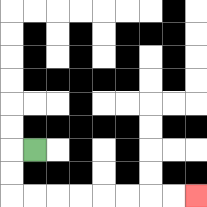{'start': '[1, 6]', 'end': '[8, 8]', 'path_directions': 'L,D,D,R,R,R,R,R,R,R,R', 'path_coordinates': '[[1, 6], [0, 6], [0, 7], [0, 8], [1, 8], [2, 8], [3, 8], [4, 8], [5, 8], [6, 8], [7, 8], [8, 8]]'}